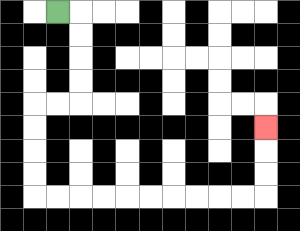{'start': '[2, 0]', 'end': '[11, 5]', 'path_directions': 'R,D,D,D,D,L,L,D,D,D,D,R,R,R,R,R,R,R,R,R,R,U,U,U', 'path_coordinates': '[[2, 0], [3, 0], [3, 1], [3, 2], [3, 3], [3, 4], [2, 4], [1, 4], [1, 5], [1, 6], [1, 7], [1, 8], [2, 8], [3, 8], [4, 8], [5, 8], [6, 8], [7, 8], [8, 8], [9, 8], [10, 8], [11, 8], [11, 7], [11, 6], [11, 5]]'}